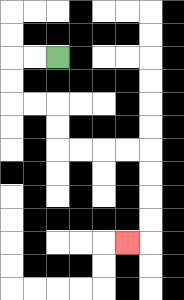{'start': '[2, 2]', 'end': '[5, 10]', 'path_directions': 'L,L,D,D,R,R,D,D,R,R,R,R,D,D,D,D,L', 'path_coordinates': '[[2, 2], [1, 2], [0, 2], [0, 3], [0, 4], [1, 4], [2, 4], [2, 5], [2, 6], [3, 6], [4, 6], [5, 6], [6, 6], [6, 7], [6, 8], [6, 9], [6, 10], [5, 10]]'}